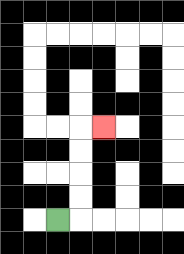{'start': '[2, 9]', 'end': '[4, 5]', 'path_directions': 'R,U,U,U,U,R', 'path_coordinates': '[[2, 9], [3, 9], [3, 8], [3, 7], [3, 6], [3, 5], [4, 5]]'}